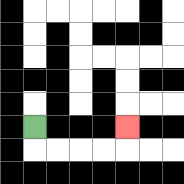{'start': '[1, 5]', 'end': '[5, 5]', 'path_directions': 'D,R,R,R,R,U', 'path_coordinates': '[[1, 5], [1, 6], [2, 6], [3, 6], [4, 6], [5, 6], [5, 5]]'}